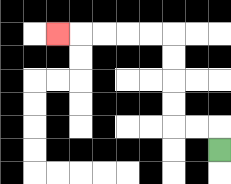{'start': '[9, 6]', 'end': '[2, 1]', 'path_directions': 'U,L,L,U,U,U,U,L,L,L,L,L', 'path_coordinates': '[[9, 6], [9, 5], [8, 5], [7, 5], [7, 4], [7, 3], [7, 2], [7, 1], [6, 1], [5, 1], [4, 1], [3, 1], [2, 1]]'}